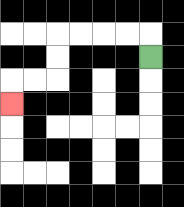{'start': '[6, 2]', 'end': '[0, 4]', 'path_directions': 'U,L,L,L,L,D,D,L,L,D', 'path_coordinates': '[[6, 2], [6, 1], [5, 1], [4, 1], [3, 1], [2, 1], [2, 2], [2, 3], [1, 3], [0, 3], [0, 4]]'}